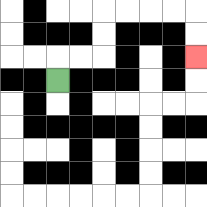{'start': '[2, 3]', 'end': '[8, 2]', 'path_directions': 'U,R,R,U,U,R,R,R,R,D,D', 'path_coordinates': '[[2, 3], [2, 2], [3, 2], [4, 2], [4, 1], [4, 0], [5, 0], [6, 0], [7, 0], [8, 0], [8, 1], [8, 2]]'}